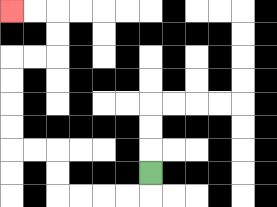{'start': '[6, 7]', 'end': '[0, 0]', 'path_directions': 'D,L,L,L,L,U,U,L,L,U,U,U,U,R,R,U,U,L,L', 'path_coordinates': '[[6, 7], [6, 8], [5, 8], [4, 8], [3, 8], [2, 8], [2, 7], [2, 6], [1, 6], [0, 6], [0, 5], [0, 4], [0, 3], [0, 2], [1, 2], [2, 2], [2, 1], [2, 0], [1, 0], [0, 0]]'}